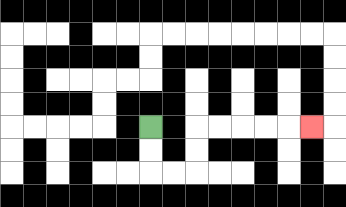{'start': '[6, 5]', 'end': '[13, 5]', 'path_directions': 'D,D,R,R,U,U,R,R,R,R,R', 'path_coordinates': '[[6, 5], [6, 6], [6, 7], [7, 7], [8, 7], [8, 6], [8, 5], [9, 5], [10, 5], [11, 5], [12, 5], [13, 5]]'}